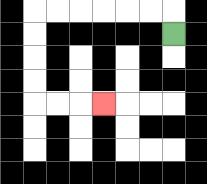{'start': '[7, 1]', 'end': '[4, 4]', 'path_directions': 'U,L,L,L,L,L,L,D,D,D,D,R,R,R', 'path_coordinates': '[[7, 1], [7, 0], [6, 0], [5, 0], [4, 0], [3, 0], [2, 0], [1, 0], [1, 1], [1, 2], [1, 3], [1, 4], [2, 4], [3, 4], [4, 4]]'}